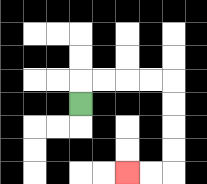{'start': '[3, 4]', 'end': '[5, 7]', 'path_directions': 'U,R,R,R,R,D,D,D,D,L,L', 'path_coordinates': '[[3, 4], [3, 3], [4, 3], [5, 3], [6, 3], [7, 3], [7, 4], [7, 5], [7, 6], [7, 7], [6, 7], [5, 7]]'}